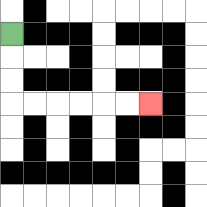{'start': '[0, 1]', 'end': '[6, 4]', 'path_directions': 'D,D,D,R,R,R,R,R,R', 'path_coordinates': '[[0, 1], [0, 2], [0, 3], [0, 4], [1, 4], [2, 4], [3, 4], [4, 4], [5, 4], [6, 4]]'}